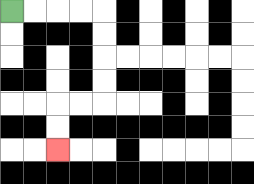{'start': '[0, 0]', 'end': '[2, 6]', 'path_directions': 'R,R,R,R,D,D,D,D,L,L,D,D', 'path_coordinates': '[[0, 0], [1, 0], [2, 0], [3, 0], [4, 0], [4, 1], [4, 2], [4, 3], [4, 4], [3, 4], [2, 4], [2, 5], [2, 6]]'}